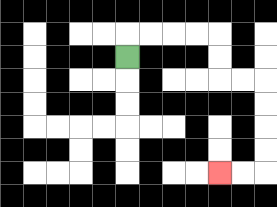{'start': '[5, 2]', 'end': '[9, 7]', 'path_directions': 'U,R,R,R,R,D,D,R,R,D,D,D,D,L,L', 'path_coordinates': '[[5, 2], [5, 1], [6, 1], [7, 1], [8, 1], [9, 1], [9, 2], [9, 3], [10, 3], [11, 3], [11, 4], [11, 5], [11, 6], [11, 7], [10, 7], [9, 7]]'}